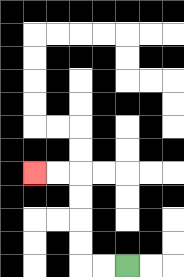{'start': '[5, 11]', 'end': '[1, 7]', 'path_directions': 'L,L,U,U,U,U,L,L', 'path_coordinates': '[[5, 11], [4, 11], [3, 11], [3, 10], [3, 9], [3, 8], [3, 7], [2, 7], [1, 7]]'}